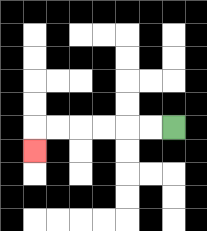{'start': '[7, 5]', 'end': '[1, 6]', 'path_directions': 'L,L,L,L,L,L,D', 'path_coordinates': '[[7, 5], [6, 5], [5, 5], [4, 5], [3, 5], [2, 5], [1, 5], [1, 6]]'}